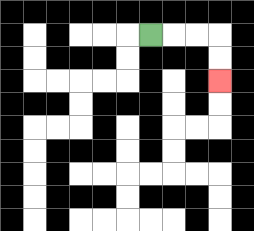{'start': '[6, 1]', 'end': '[9, 3]', 'path_directions': 'R,R,R,D,D', 'path_coordinates': '[[6, 1], [7, 1], [8, 1], [9, 1], [9, 2], [9, 3]]'}